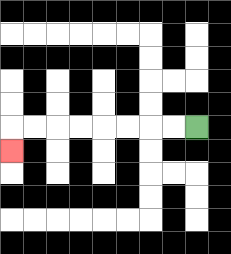{'start': '[8, 5]', 'end': '[0, 6]', 'path_directions': 'L,L,L,L,L,L,L,L,D', 'path_coordinates': '[[8, 5], [7, 5], [6, 5], [5, 5], [4, 5], [3, 5], [2, 5], [1, 5], [0, 5], [0, 6]]'}